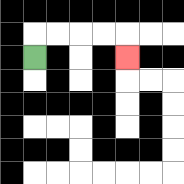{'start': '[1, 2]', 'end': '[5, 2]', 'path_directions': 'U,R,R,R,R,D', 'path_coordinates': '[[1, 2], [1, 1], [2, 1], [3, 1], [4, 1], [5, 1], [5, 2]]'}